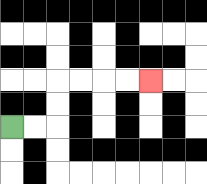{'start': '[0, 5]', 'end': '[6, 3]', 'path_directions': 'R,R,U,U,R,R,R,R', 'path_coordinates': '[[0, 5], [1, 5], [2, 5], [2, 4], [2, 3], [3, 3], [4, 3], [5, 3], [6, 3]]'}